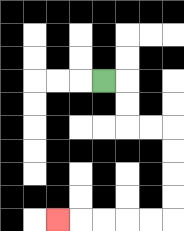{'start': '[4, 3]', 'end': '[2, 9]', 'path_directions': 'R,D,D,R,R,D,D,D,D,L,L,L,L,L', 'path_coordinates': '[[4, 3], [5, 3], [5, 4], [5, 5], [6, 5], [7, 5], [7, 6], [7, 7], [7, 8], [7, 9], [6, 9], [5, 9], [4, 9], [3, 9], [2, 9]]'}